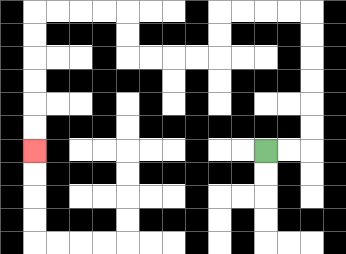{'start': '[11, 6]', 'end': '[1, 6]', 'path_directions': 'R,R,U,U,U,U,U,U,L,L,L,L,D,D,L,L,L,L,U,U,L,L,L,L,D,D,D,D,D,D', 'path_coordinates': '[[11, 6], [12, 6], [13, 6], [13, 5], [13, 4], [13, 3], [13, 2], [13, 1], [13, 0], [12, 0], [11, 0], [10, 0], [9, 0], [9, 1], [9, 2], [8, 2], [7, 2], [6, 2], [5, 2], [5, 1], [5, 0], [4, 0], [3, 0], [2, 0], [1, 0], [1, 1], [1, 2], [1, 3], [1, 4], [1, 5], [1, 6]]'}